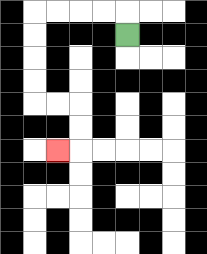{'start': '[5, 1]', 'end': '[2, 6]', 'path_directions': 'U,L,L,L,L,D,D,D,D,R,R,D,D,L', 'path_coordinates': '[[5, 1], [5, 0], [4, 0], [3, 0], [2, 0], [1, 0], [1, 1], [1, 2], [1, 3], [1, 4], [2, 4], [3, 4], [3, 5], [3, 6], [2, 6]]'}